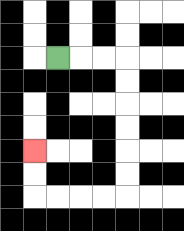{'start': '[2, 2]', 'end': '[1, 6]', 'path_directions': 'R,R,R,D,D,D,D,D,D,L,L,L,L,U,U', 'path_coordinates': '[[2, 2], [3, 2], [4, 2], [5, 2], [5, 3], [5, 4], [5, 5], [5, 6], [5, 7], [5, 8], [4, 8], [3, 8], [2, 8], [1, 8], [1, 7], [1, 6]]'}